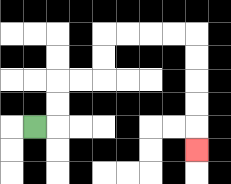{'start': '[1, 5]', 'end': '[8, 6]', 'path_directions': 'R,U,U,R,R,U,U,R,R,R,R,D,D,D,D,D', 'path_coordinates': '[[1, 5], [2, 5], [2, 4], [2, 3], [3, 3], [4, 3], [4, 2], [4, 1], [5, 1], [6, 1], [7, 1], [8, 1], [8, 2], [8, 3], [8, 4], [8, 5], [8, 6]]'}